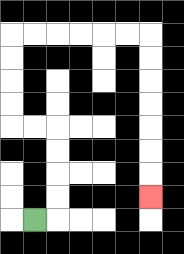{'start': '[1, 9]', 'end': '[6, 8]', 'path_directions': 'R,U,U,U,U,L,L,U,U,U,U,R,R,R,R,R,R,D,D,D,D,D,D,D', 'path_coordinates': '[[1, 9], [2, 9], [2, 8], [2, 7], [2, 6], [2, 5], [1, 5], [0, 5], [0, 4], [0, 3], [0, 2], [0, 1], [1, 1], [2, 1], [3, 1], [4, 1], [5, 1], [6, 1], [6, 2], [6, 3], [6, 4], [6, 5], [6, 6], [6, 7], [6, 8]]'}